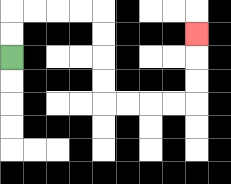{'start': '[0, 2]', 'end': '[8, 1]', 'path_directions': 'U,U,R,R,R,R,D,D,D,D,R,R,R,R,U,U,U', 'path_coordinates': '[[0, 2], [0, 1], [0, 0], [1, 0], [2, 0], [3, 0], [4, 0], [4, 1], [4, 2], [4, 3], [4, 4], [5, 4], [6, 4], [7, 4], [8, 4], [8, 3], [8, 2], [8, 1]]'}